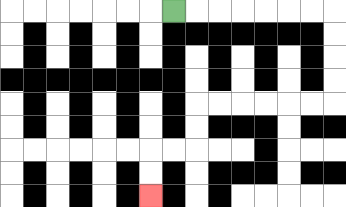{'start': '[7, 0]', 'end': '[6, 8]', 'path_directions': 'R,R,R,R,R,R,R,D,D,D,D,L,L,L,L,L,L,D,D,L,L,D,D', 'path_coordinates': '[[7, 0], [8, 0], [9, 0], [10, 0], [11, 0], [12, 0], [13, 0], [14, 0], [14, 1], [14, 2], [14, 3], [14, 4], [13, 4], [12, 4], [11, 4], [10, 4], [9, 4], [8, 4], [8, 5], [8, 6], [7, 6], [6, 6], [6, 7], [6, 8]]'}